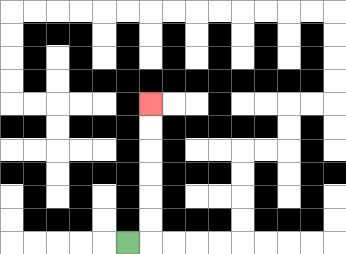{'start': '[5, 10]', 'end': '[6, 4]', 'path_directions': 'R,U,U,U,U,U,U', 'path_coordinates': '[[5, 10], [6, 10], [6, 9], [6, 8], [6, 7], [6, 6], [6, 5], [6, 4]]'}